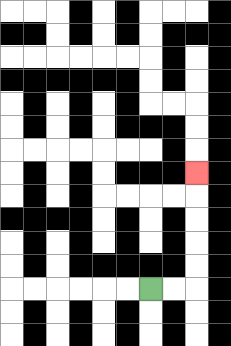{'start': '[6, 12]', 'end': '[8, 7]', 'path_directions': 'R,R,U,U,U,U,U', 'path_coordinates': '[[6, 12], [7, 12], [8, 12], [8, 11], [8, 10], [8, 9], [8, 8], [8, 7]]'}